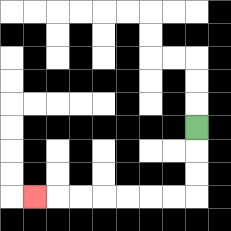{'start': '[8, 5]', 'end': '[1, 8]', 'path_directions': 'D,D,D,L,L,L,L,L,L,L', 'path_coordinates': '[[8, 5], [8, 6], [8, 7], [8, 8], [7, 8], [6, 8], [5, 8], [4, 8], [3, 8], [2, 8], [1, 8]]'}